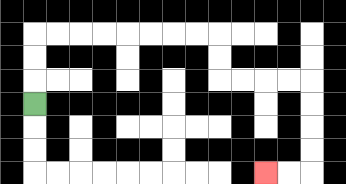{'start': '[1, 4]', 'end': '[11, 7]', 'path_directions': 'U,U,U,R,R,R,R,R,R,R,R,D,D,R,R,R,R,D,D,D,D,L,L', 'path_coordinates': '[[1, 4], [1, 3], [1, 2], [1, 1], [2, 1], [3, 1], [4, 1], [5, 1], [6, 1], [7, 1], [8, 1], [9, 1], [9, 2], [9, 3], [10, 3], [11, 3], [12, 3], [13, 3], [13, 4], [13, 5], [13, 6], [13, 7], [12, 7], [11, 7]]'}